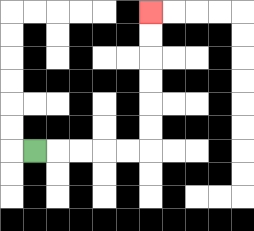{'start': '[1, 6]', 'end': '[6, 0]', 'path_directions': 'R,R,R,R,R,U,U,U,U,U,U', 'path_coordinates': '[[1, 6], [2, 6], [3, 6], [4, 6], [5, 6], [6, 6], [6, 5], [6, 4], [6, 3], [6, 2], [6, 1], [6, 0]]'}